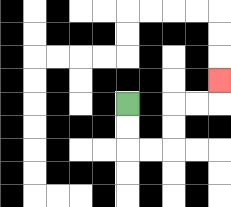{'start': '[5, 4]', 'end': '[9, 3]', 'path_directions': 'D,D,R,R,U,U,R,R,U', 'path_coordinates': '[[5, 4], [5, 5], [5, 6], [6, 6], [7, 6], [7, 5], [7, 4], [8, 4], [9, 4], [9, 3]]'}